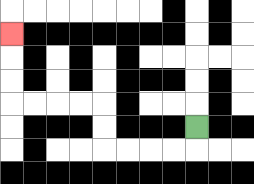{'start': '[8, 5]', 'end': '[0, 1]', 'path_directions': 'D,L,L,L,L,U,U,L,L,L,L,U,U,U', 'path_coordinates': '[[8, 5], [8, 6], [7, 6], [6, 6], [5, 6], [4, 6], [4, 5], [4, 4], [3, 4], [2, 4], [1, 4], [0, 4], [0, 3], [0, 2], [0, 1]]'}